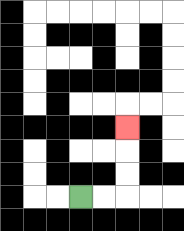{'start': '[3, 8]', 'end': '[5, 5]', 'path_directions': 'R,R,U,U,U', 'path_coordinates': '[[3, 8], [4, 8], [5, 8], [5, 7], [5, 6], [5, 5]]'}